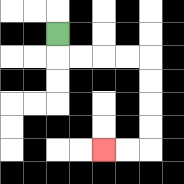{'start': '[2, 1]', 'end': '[4, 6]', 'path_directions': 'D,R,R,R,R,D,D,D,D,L,L', 'path_coordinates': '[[2, 1], [2, 2], [3, 2], [4, 2], [5, 2], [6, 2], [6, 3], [6, 4], [6, 5], [6, 6], [5, 6], [4, 6]]'}